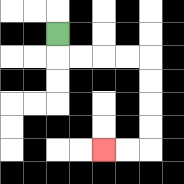{'start': '[2, 1]', 'end': '[4, 6]', 'path_directions': 'D,R,R,R,R,D,D,D,D,L,L', 'path_coordinates': '[[2, 1], [2, 2], [3, 2], [4, 2], [5, 2], [6, 2], [6, 3], [6, 4], [6, 5], [6, 6], [5, 6], [4, 6]]'}